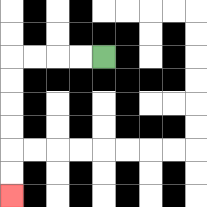{'start': '[4, 2]', 'end': '[0, 8]', 'path_directions': 'L,L,L,L,D,D,D,D,D,D', 'path_coordinates': '[[4, 2], [3, 2], [2, 2], [1, 2], [0, 2], [0, 3], [0, 4], [0, 5], [0, 6], [0, 7], [0, 8]]'}